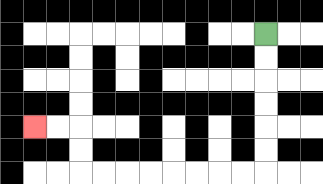{'start': '[11, 1]', 'end': '[1, 5]', 'path_directions': 'D,D,D,D,D,D,L,L,L,L,L,L,L,L,U,U,L,L', 'path_coordinates': '[[11, 1], [11, 2], [11, 3], [11, 4], [11, 5], [11, 6], [11, 7], [10, 7], [9, 7], [8, 7], [7, 7], [6, 7], [5, 7], [4, 7], [3, 7], [3, 6], [3, 5], [2, 5], [1, 5]]'}